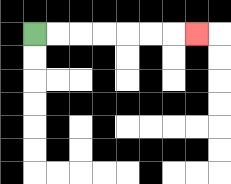{'start': '[1, 1]', 'end': '[8, 1]', 'path_directions': 'R,R,R,R,R,R,R', 'path_coordinates': '[[1, 1], [2, 1], [3, 1], [4, 1], [5, 1], [6, 1], [7, 1], [8, 1]]'}